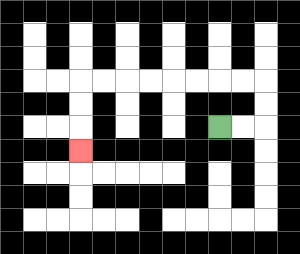{'start': '[9, 5]', 'end': '[3, 6]', 'path_directions': 'R,R,U,U,L,L,L,L,L,L,L,L,D,D,D', 'path_coordinates': '[[9, 5], [10, 5], [11, 5], [11, 4], [11, 3], [10, 3], [9, 3], [8, 3], [7, 3], [6, 3], [5, 3], [4, 3], [3, 3], [3, 4], [3, 5], [3, 6]]'}